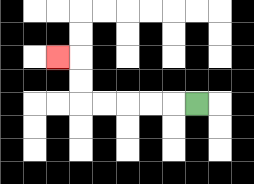{'start': '[8, 4]', 'end': '[2, 2]', 'path_directions': 'L,L,L,L,L,U,U,L', 'path_coordinates': '[[8, 4], [7, 4], [6, 4], [5, 4], [4, 4], [3, 4], [3, 3], [3, 2], [2, 2]]'}